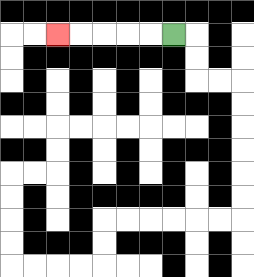{'start': '[7, 1]', 'end': '[2, 1]', 'path_directions': 'L,L,L,L,L', 'path_coordinates': '[[7, 1], [6, 1], [5, 1], [4, 1], [3, 1], [2, 1]]'}